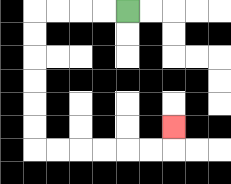{'start': '[5, 0]', 'end': '[7, 5]', 'path_directions': 'L,L,L,L,D,D,D,D,D,D,R,R,R,R,R,R,U', 'path_coordinates': '[[5, 0], [4, 0], [3, 0], [2, 0], [1, 0], [1, 1], [1, 2], [1, 3], [1, 4], [1, 5], [1, 6], [2, 6], [3, 6], [4, 6], [5, 6], [6, 6], [7, 6], [7, 5]]'}